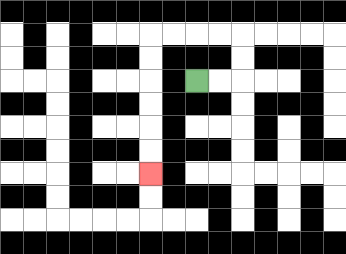{'start': '[8, 3]', 'end': '[6, 7]', 'path_directions': 'R,R,U,U,L,L,L,L,D,D,D,D,D,D', 'path_coordinates': '[[8, 3], [9, 3], [10, 3], [10, 2], [10, 1], [9, 1], [8, 1], [7, 1], [6, 1], [6, 2], [6, 3], [6, 4], [6, 5], [6, 6], [6, 7]]'}